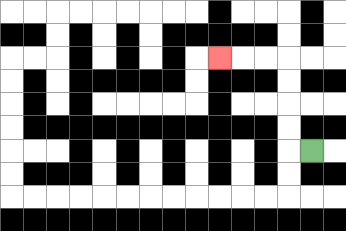{'start': '[13, 6]', 'end': '[9, 2]', 'path_directions': 'L,U,U,U,U,L,L,L', 'path_coordinates': '[[13, 6], [12, 6], [12, 5], [12, 4], [12, 3], [12, 2], [11, 2], [10, 2], [9, 2]]'}